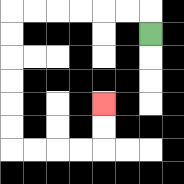{'start': '[6, 1]', 'end': '[4, 4]', 'path_directions': 'U,L,L,L,L,L,L,D,D,D,D,D,D,R,R,R,R,U,U', 'path_coordinates': '[[6, 1], [6, 0], [5, 0], [4, 0], [3, 0], [2, 0], [1, 0], [0, 0], [0, 1], [0, 2], [0, 3], [0, 4], [0, 5], [0, 6], [1, 6], [2, 6], [3, 6], [4, 6], [4, 5], [4, 4]]'}